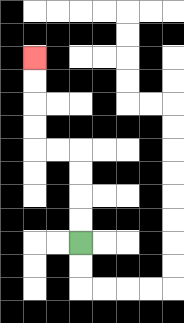{'start': '[3, 10]', 'end': '[1, 2]', 'path_directions': 'U,U,U,U,L,L,U,U,U,U', 'path_coordinates': '[[3, 10], [3, 9], [3, 8], [3, 7], [3, 6], [2, 6], [1, 6], [1, 5], [1, 4], [1, 3], [1, 2]]'}